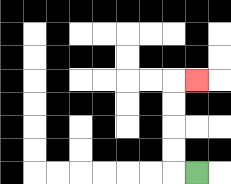{'start': '[8, 7]', 'end': '[8, 3]', 'path_directions': 'L,U,U,U,U,R', 'path_coordinates': '[[8, 7], [7, 7], [7, 6], [7, 5], [7, 4], [7, 3], [8, 3]]'}